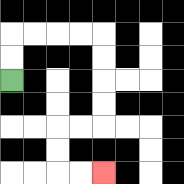{'start': '[0, 3]', 'end': '[4, 7]', 'path_directions': 'U,U,R,R,R,R,D,D,D,D,L,L,D,D,R,R', 'path_coordinates': '[[0, 3], [0, 2], [0, 1], [1, 1], [2, 1], [3, 1], [4, 1], [4, 2], [4, 3], [4, 4], [4, 5], [3, 5], [2, 5], [2, 6], [2, 7], [3, 7], [4, 7]]'}